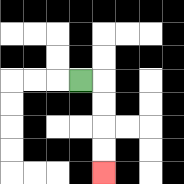{'start': '[3, 3]', 'end': '[4, 7]', 'path_directions': 'R,D,D,D,D', 'path_coordinates': '[[3, 3], [4, 3], [4, 4], [4, 5], [4, 6], [4, 7]]'}